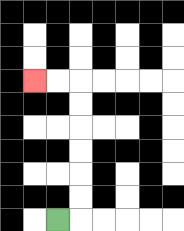{'start': '[2, 9]', 'end': '[1, 3]', 'path_directions': 'R,U,U,U,U,U,U,L,L', 'path_coordinates': '[[2, 9], [3, 9], [3, 8], [3, 7], [3, 6], [3, 5], [3, 4], [3, 3], [2, 3], [1, 3]]'}